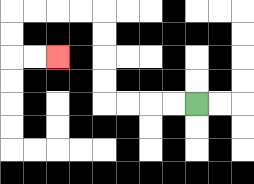{'start': '[8, 4]', 'end': '[2, 2]', 'path_directions': 'L,L,L,L,U,U,U,U,L,L,L,L,D,D,R,R', 'path_coordinates': '[[8, 4], [7, 4], [6, 4], [5, 4], [4, 4], [4, 3], [4, 2], [4, 1], [4, 0], [3, 0], [2, 0], [1, 0], [0, 0], [0, 1], [0, 2], [1, 2], [2, 2]]'}